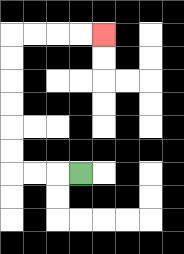{'start': '[3, 7]', 'end': '[4, 1]', 'path_directions': 'L,L,L,U,U,U,U,U,U,R,R,R,R', 'path_coordinates': '[[3, 7], [2, 7], [1, 7], [0, 7], [0, 6], [0, 5], [0, 4], [0, 3], [0, 2], [0, 1], [1, 1], [2, 1], [3, 1], [4, 1]]'}